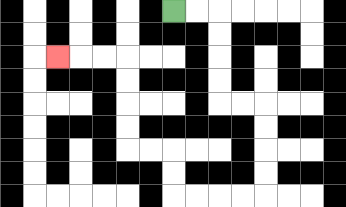{'start': '[7, 0]', 'end': '[2, 2]', 'path_directions': 'R,R,D,D,D,D,R,R,D,D,D,D,L,L,L,L,U,U,L,L,U,U,U,U,L,L,L', 'path_coordinates': '[[7, 0], [8, 0], [9, 0], [9, 1], [9, 2], [9, 3], [9, 4], [10, 4], [11, 4], [11, 5], [11, 6], [11, 7], [11, 8], [10, 8], [9, 8], [8, 8], [7, 8], [7, 7], [7, 6], [6, 6], [5, 6], [5, 5], [5, 4], [5, 3], [5, 2], [4, 2], [3, 2], [2, 2]]'}